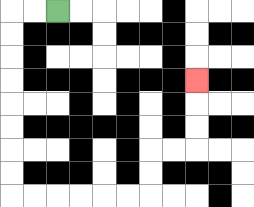{'start': '[2, 0]', 'end': '[8, 3]', 'path_directions': 'L,L,D,D,D,D,D,D,D,D,R,R,R,R,R,R,U,U,R,R,U,U,U', 'path_coordinates': '[[2, 0], [1, 0], [0, 0], [0, 1], [0, 2], [0, 3], [0, 4], [0, 5], [0, 6], [0, 7], [0, 8], [1, 8], [2, 8], [3, 8], [4, 8], [5, 8], [6, 8], [6, 7], [6, 6], [7, 6], [8, 6], [8, 5], [8, 4], [8, 3]]'}